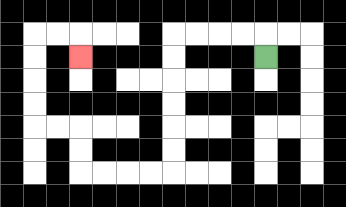{'start': '[11, 2]', 'end': '[3, 2]', 'path_directions': 'U,L,L,L,L,D,D,D,D,D,D,L,L,L,L,U,U,L,L,U,U,U,U,R,R,D', 'path_coordinates': '[[11, 2], [11, 1], [10, 1], [9, 1], [8, 1], [7, 1], [7, 2], [7, 3], [7, 4], [7, 5], [7, 6], [7, 7], [6, 7], [5, 7], [4, 7], [3, 7], [3, 6], [3, 5], [2, 5], [1, 5], [1, 4], [1, 3], [1, 2], [1, 1], [2, 1], [3, 1], [3, 2]]'}